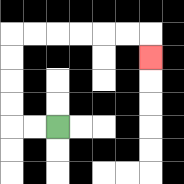{'start': '[2, 5]', 'end': '[6, 2]', 'path_directions': 'L,L,U,U,U,U,R,R,R,R,R,R,D', 'path_coordinates': '[[2, 5], [1, 5], [0, 5], [0, 4], [0, 3], [0, 2], [0, 1], [1, 1], [2, 1], [3, 1], [4, 1], [5, 1], [6, 1], [6, 2]]'}